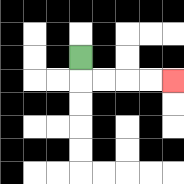{'start': '[3, 2]', 'end': '[7, 3]', 'path_directions': 'D,R,R,R,R', 'path_coordinates': '[[3, 2], [3, 3], [4, 3], [5, 3], [6, 3], [7, 3]]'}